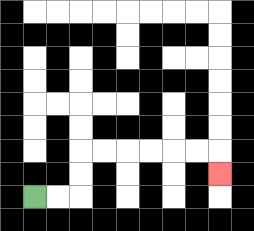{'start': '[1, 8]', 'end': '[9, 7]', 'path_directions': 'R,R,U,U,R,R,R,R,R,R,D', 'path_coordinates': '[[1, 8], [2, 8], [3, 8], [3, 7], [3, 6], [4, 6], [5, 6], [6, 6], [7, 6], [8, 6], [9, 6], [9, 7]]'}